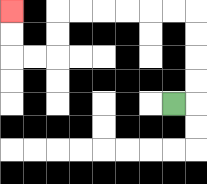{'start': '[7, 4]', 'end': '[0, 0]', 'path_directions': 'R,U,U,U,U,L,L,L,L,L,L,D,D,L,L,U,U', 'path_coordinates': '[[7, 4], [8, 4], [8, 3], [8, 2], [8, 1], [8, 0], [7, 0], [6, 0], [5, 0], [4, 0], [3, 0], [2, 0], [2, 1], [2, 2], [1, 2], [0, 2], [0, 1], [0, 0]]'}